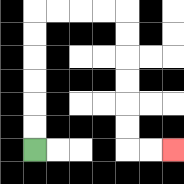{'start': '[1, 6]', 'end': '[7, 6]', 'path_directions': 'U,U,U,U,U,U,R,R,R,R,D,D,D,D,D,D,R,R', 'path_coordinates': '[[1, 6], [1, 5], [1, 4], [1, 3], [1, 2], [1, 1], [1, 0], [2, 0], [3, 0], [4, 0], [5, 0], [5, 1], [5, 2], [5, 3], [5, 4], [5, 5], [5, 6], [6, 6], [7, 6]]'}